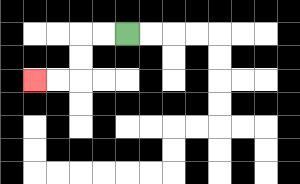{'start': '[5, 1]', 'end': '[1, 3]', 'path_directions': 'L,L,D,D,L,L', 'path_coordinates': '[[5, 1], [4, 1], [3, 1], [3, 2], [3, 3], [2, 3], [1, 3]]'}